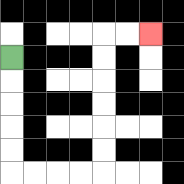{'start': '[0, 2]', 'end': '[6, 1]', 'path_directions': 'D,D,D,D,D,R,R,R,R,U,U,U,U,U,U,R,R', 'path_coordinates': '[[0, 2], [0, 3], [0, 4], [0, 5], [0, 6], [0, 7], [1, 7], [2, 7], [3, 7], [4, 7], [4, 6], [4, 5], [4, 4], [4, 3], [4, 2], [4, 1], [5, 1], [6, 1]]'}